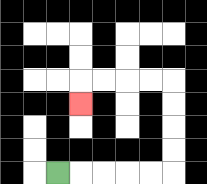{'start': '[2, 7]', 'end': '[3, 4]', 'path_directions': 'R,R,R,R,R,U,U,U,U,L,L,L,L,D', 'path_coordinates': '[[2, 7], [3, 7], [4, 7], [5, 7], [6, 7], [7, 7], [7, 6], [7, 5], [7, 4], [7, 3], [6, 3], [5, 3], [4, 3], [3, 3], [3, 4]]'}